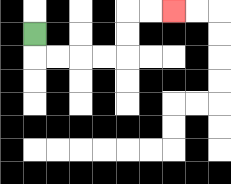{'start': '[1, 1]', 'end': '[7, 0]', 'path_directions': 'D,R,R,R,R,U,U,R,R', 'path_coordinates': '[[1, 1], [1, 2], [2, 2], [3, 2], [4, 2], [5, 2], [5, 1], [5, 0], [6, 0], [7, 0]]'}